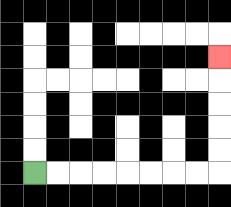{'start': '[1, 7]', 'end': '[9, 2]', 'path_directions': 'R,R,R,R,R,R,R,R,U,U,U,U,U', 'path_coordinates': '[[1, 7], [2, 7], [3, 7], [4, 7], [5, 7], [6, 7], [7, 7], [8, 7], [9, 7], [9, 6], [9, 5], [9, 4], [9, 3], [9, 2]]'}